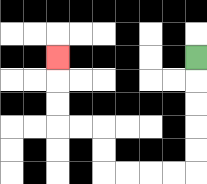{'start': '[8, 2]', 'end': '[2, 2]', 'path_directions': 'D,D,D,D,D,L,L,L,L,U,U,L,L,U,U,U', 'path_coordinates': '[[8, 2], [8, 3], [8, 4], [8, 5], [8, 6], [8, 7], [7, 7], [6, 7], [5, 7], [4, 7], [4, 6], [4, 5], [3, 5], [2, 5], [2, 4], [2, 3], [2, 2]]'}